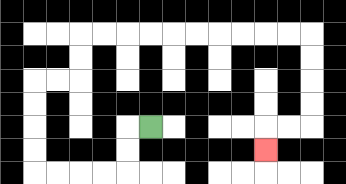{'start': '[6, 5]', 'end': '[11, 6]', 'path_directions': 'L,D,D,L,L,L,L,U,U,U,U,R,R,U,U,R,R,R,R,R,R,R,R,R,R,D,D,D,D,L,L,D', 'path_coordinates': '[[6, 5], [5, 5], [5, 6], [5, 7], [4, 7], [3, 7], [2, 7], [1, 7], [1, 6], [1, 5], [1, 4], [1, 3], [2, 3], [3, 3], [3, 2], [3, 1], [4, 1], [5, 1], [6, 1], [7, 1], [8, 1], [9, 1], [10, 1], [11, 1], [12, 1], [13, 1], [13, 2], [13, 3], [13, 4], [13, 5], [12, 5], [11, 5], [11, 6]]'}